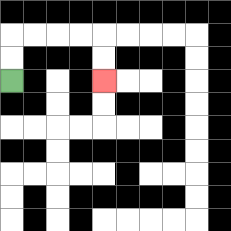{'start': '[0, 3]', 'end': '[4, 3]', 'path_directions': 'U,U,R,R,R,R,D,D', 'path_coordinates': '[[0, 3], [0, 2], [0, 1], [1, 1], [2, 1], [3, 1], [4, 1], [4, 2], [4, 3]]'}